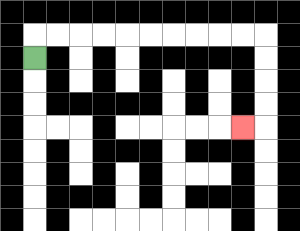{'start': '[1, 2]', 'end': '[10, 5]', 'path_directions': 'U,R,R,R,R,R,R,R,R,R,R,D,D,D,D,L', 'path_coordinates': '[[1, 2], [1, 1], [2, 1], [3, 1], [4, 1], [5, 1], [6, 1], [7, 1], [8, 1], [9, 1], [10, 1], [11, 1], [11, 2], [11, 3], [11, 4], [11, 5], [10, 5]]'}